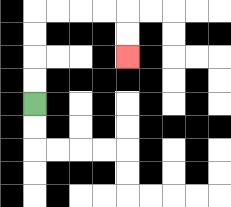{'start': '[1, 4]', 'end': '[5, 2]', 'path_directions': 'U,U,U,U,R,R,R,R,D,D', 'path_coordinates': '[[1, 4], [1, 3], [1, 2], [1, 1], [1, 0], [2, 0], [3, 0], [4, 0], [5, 0], [5, 1], [5, 2]]'}